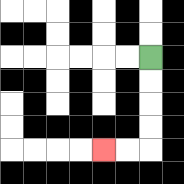{'start': '[6, 2]', 'end': '[4, 6]', 'path_directions': 'D,D,D,D,L,L', 'path_coordinates': '[[6, 2], [6, 3], [6, 4], [6, 5], [6, 6], [5, 6], [4, 6]]'}